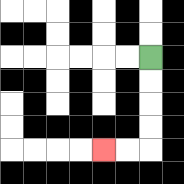{'start': '[6, 2]', 'end': '[4, 6]', 'path_directions': 'D,D,D,D,L,L', 'path_coordinates': '[[6, 2], [6, 3], [6, 4], [6, 5], [6, 6], [5, 6], [4, 6]]'}